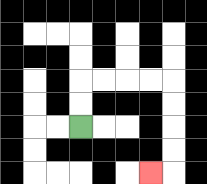{'start': '[3, 5]', 'end': '[6, 7]', 'path_directions': 'U,U,R,R,R,R,D,D,D,D,L', 'path_coordinates': '[[3, 5], [3, 4], [3, 3], [4, 3], [5, 3], [6, 3], [7, 3], [7, 4], [7, 5], [7, 6], [7, 7], [6, 7]]'}